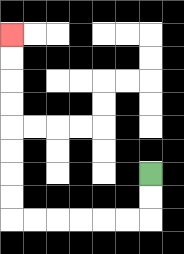{'start': '[6, 7]', 'end': '[0, 1]', 'path_directions': 'D,D,L,L,L,L,L,L,U,U,U,U,U,U,U,U', 'path_coordinates': '[[6, 7], [6, 8], [6, 9], [5, 9], [4, 9], [3, 9], [2, 9], [1, 9], [0, 9], [0, 8], [0, 7], [0, 6], [0, 5], [0, 4], [0, 3], [0, 2], [0, 1]]'}